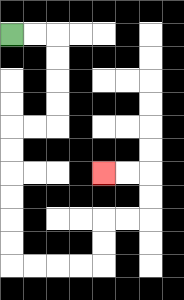{'start': '[0, 1]', 'end': '[4, 7]', 'path_directions': 'R,R,D,D,D,D,L,L,D,D,D,D,D,D,R,R,R,R,U,U,R,R,U,U,L,L', 'path_coordinates': '[[0, 1], [1, 1], [2, 1], [2, 2], [2, 3], [2, 4], [2, 5], [1, 5], [0, 5], [0, 6], [0, 7], [0, 8], [0, 9], [0, 10], [0, 11], [1, 11], [2, 11], [3, 11], [4, 11], [4, 10], [4, 9], [5, 9], [6, 9], [6, 8], [6, 7], [5, 7], [4, 7]]'}